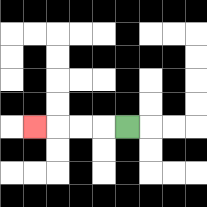{'start': '[5, 5]', 'end': '[1, 5]', 'path_directions': 'L,L,L,L', 'path_coordinates': '[[5, 5], [4, 5], [3, 5], [2, 5], [1, 5]]'}